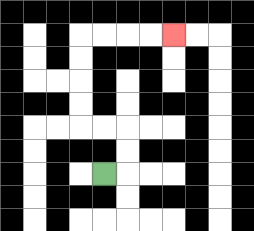{'start': '[4, 7]', 'end': '[7, 1]', 'path_directions': 'R,U,U,L,L,U,U,U,U,R,R,R,R', 'path_coordinates': '[[4, 7], [5, 7], [5, 6], [5, 5], [4, 5], [3, 5], [3, 4], [3, 3], [3, 2], [3, 1], [4, 1], [5, 1], [6, 1], [7, 1]]'}